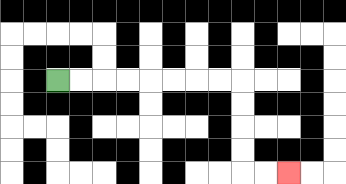{'start': '[2, 3]', 'end': '[12, 7]', 'path_directions': 'R,R,R,R,R,R,R,R,D,D,D,D,R,R', 'path_coordinates': '[[2, 3], [3, 3], [4, 3], [5, 3], [6, 3], [7, 3], [8, 3], [9, 3], [10, 3], [10, 4], [10, 5], [10, 6], [10, 7], [11, 7], [12, 7]]'}